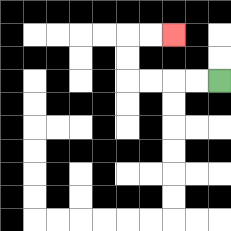{'start': '[9, 3]', 'end': '[7, 1]', 'path_directions': 'L,L,L,L,U,U,R,R', 'path_coordinates': '[[9, 3], [8, 3], [7, 3], [6, 3], [5, 3], [5, 2], [5, 1], [6, 1], [7, 1]]'}